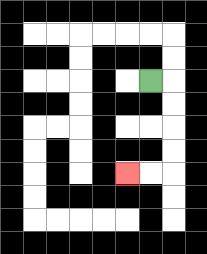{'start': '[6, 3]', 'end': '[5, 7]', 'path_directions': 'R,D,D,D,D,L,L', 'path_coordinates': '[[6, 3], [7, 3], [7, 4], [7, 5], [7, 6], [7, 7], [6, 7], [5, 7]]'}